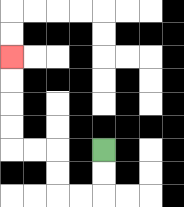{'start': '[4, 6]', 'end': '[0, 2]', 'path_directions': 'D,D,L,L,U,U,L,L,U,U,U,U', 'path_coordinates': '[[4, 6], [4, 7], [4, 8], [3, 8], [2, 8], [2, 7], [2, 6], [1, 6], [0, 6], [0, 5], [0, 4], [0, 3], [0, 2]]'}